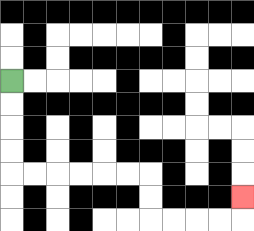{'start': '[0, 3]', 'end': '[10, 8]', 'path_directions': 'D,D,D,D,R,R,R,R,R,R,D,D,R,R,R,R,U', 'path_coordinates': '[[0, 3], [0, 4], [0, 5], [0, 6], [0, 7], [1, 7], [2, 7], [3, 7], [4, 7], [5, 7], [6, 7], [6, 8], [6, 9], [7, 9], [8, 9], [9, 9], [10, 9], [10, 8]]'}